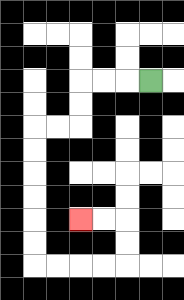{'start': '[6, 3]', 'end': '[3, 9]', 'path_directions': 'L,L,L,D,D,L,L,D,D,D,D,D,D,R,R,R,R,U,U,L,L', 'path_coordinates': '[[6, 3], [5, 3], [4, 3], [3, 3], [3, 4], [3, 5], [2, 5], [1, 5], [1, 6], [1, 7], [1, 8], [1, 9], [1, 10], [1, 11], [2, 11], [3, 11], [4, 11], [5, 11], [5, 10], [5, 9], [4, 9], [3, 9]]'}